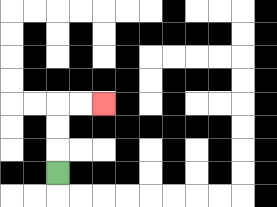{'start': '[2, 7]', 'end': '[4, 4]', 'path_directions': 'U,U,U,R,R', 'path_coordinates': '[[2, 7], [2, 6], [2, 5], [2, 4], [3, 4], [4, 4]]'}